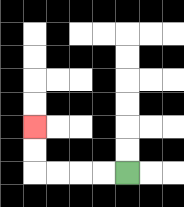{'start': '[5, 7]', 'end': '[1, 5]', 'path_directions': 'L,L,L,L,U,U', 'path_coordinates': '[[5, 7], [4, 7], [3, 7], [2, 7], [1, 7], [1, 6], [1, 5]]'}